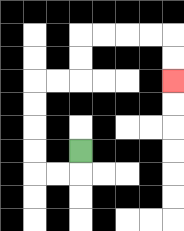{'start': '[3, 6]', 'end': '[7, 3]', 'path_directions': 'D,L,L,U,U,U,U,R,R,U,U,R,R,R,R,D,D', 'path_coordinates': '[[3, 6], [3, 7], [2, 7], [1, 7], [1, 6], [1, 5], [1, 4], [1, 3], [2, 3], [3, 3], [3, 2], [3, 1], [4, 1], [5, 1], [6, 1], [7, 1], [7, 2], [7, 3]]'}